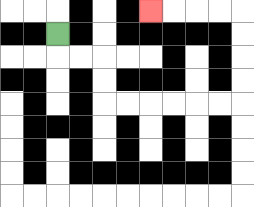{'start': '[2, 1]', 'end': '[6, 0]', 'path_directions': 'D,R,R,D,D,R,R,R,R,R,R,U,U,U,U,L,L,L,L', 'path_coordinates': '[[2, 1], [2, 2], [3, 2], [4, 2], [4, 3], [4, 4], [5, 4], [6, 4], [7, 4], [8, 4], [9, 4], [10, 4], [10, 3], [10, 2], [10, 1], [10, 0], [9, 0], [8, 0], [7, 0], [6, 0]]'}